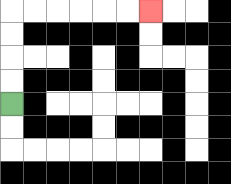{'start': '[0, 4]', 'end': '[6, 0]', 'path_directions': 'U,U,U,U,R,R,R,R,R,R', 'path_coordinates': '[[0, 4], [0, 3], [0, 2], [0, 1], [0, 0], [1, 0], [2, 0], [3, 0], [4, 0], [5, 0], [6, 0]]'}